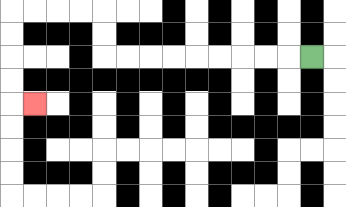{'start': '[13, 2]', 'end': '[1, 4]', 'path_directions': 'L,L,L,L,L,L,L,L,L,U,U,L,L,L,L,D,D,D,D,R', 'path_coordinates': '[[13, 2], [12, 2], [11, 2], [10, 2], [9, 2], [8, 2], [7, 2], [6, 2], [5, 2], [4, 2], [4, 1], [4, 0], [3, 0], [2, 0], [1, 0], [0, 0], [0, 1], [0, 2], [0, 3], [0, 4], [1, 4]]'}